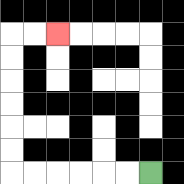{'start': '[6, 7]', 'end': '[2, 1]', 'path_directions': 'L,L,L,L,L,L,U,U,U,U,U,U,R,R', 'path_coordinates': '[[6, 7], [5, 7], [4, 7], [3, 7], [2, 7], [1, 7], [0, 7], [0, 6], [0, 5], [0, 4], [0, 3], [0, 2], [0, 1], [1, 1], [2, 1]]'}